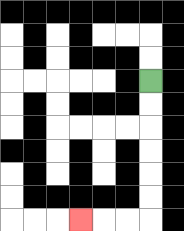{'start': '[6, 3]', 'end': '[3, 9]', 'path_directions': 'D,D,D,D,D,D,L,L,L', 'path_coordinates': '[[6, 3], [6, 4], [6, 5], [6, 6], [6, 7], [6, 8], [6, 9], [5, 9], [4, 9], [3, 9]]'}